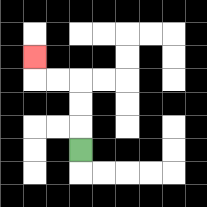{'start': '[3, 6]', 'end': '[1, 2]', 'path_directions': 'U,U,U,L,L,U', 'path_coordinates': '[[3, 6], [3, 5], [3, 4], [3, 3], [2, 3], [1, 3], [1, 2]]'}